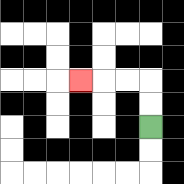{'start': '[6, 5]', 'end': '[3, 3]', 'path_directions': 'U,U,L,L,L', 'path_coordinates': '[[6, 5], [6, 4], [6, 3], [5, 3], [4, 3], [3, 3]]'}